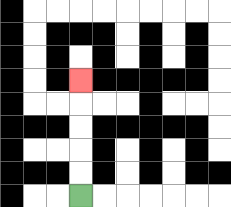{'start': '[3, 8]', 'end': '[3, 3]', 'path_directions': 'U,U,U,U,U', 'path_coordinates': '[[3, 8], [3, 7], [3, 6], [3, 5], [3, 4], [3, 3]]'}